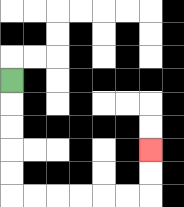{'start': '[0, 3]', 'end': '[6, 6]', 'path_directions': 'D,D,D,D,D,R,R,R,R,R,R,U,U', 'path_coordinates': '[[0, 3], [0, 4], [0, 5], [0, 6], [0, 7], [0, 8], [1, 8], [2, 8], [3, 8], [4, 8], [5, 8], [6, 8], [6, 7], [6, 6]]'}